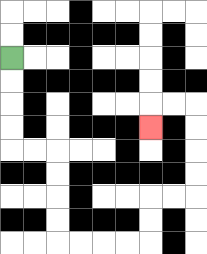{'start': '[0, 2]', 'end': '[6, 5]', 'path_directions': 'D,D,D,D,R,R,D,D,D,D,R,R,R,R,U,U,R,R,U,U,U,U,L,L,D', 'path_coordinates': '[[0, 2], [0, 3], [0, 4], [0, 5], [0, 6], [1, 6], [2, 6], [2, 7], [2, 8], [2, 9], [2, 10], [3, 10], [4, 10], [5, 10], [6, 10], [6, 9], [6, 8], [7, 8], [8, 8], [8, 7], [8, 6], [8, 5], [8, 4], [7, 4], [6, 4], [6, 5]]'}